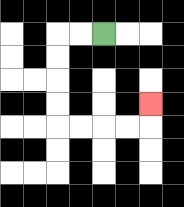{'start': '[4, 1]', 'end': '[6, 4]', 'path_directions': 'L,L,D,D,D,D,R,R,R,R,U', 'path_coordinates': '[[4, 1], [3, 1], [2, 1], [2, 2], [2, 3], [2, 4], [2, 5], [3, 5], [4, 5], [5, 5], [6, 5], [6, 4]]'}